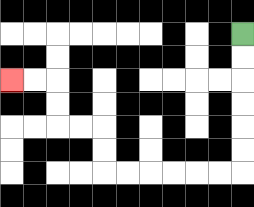{'start': '[10, 1]', 'end': '[0, 3]', 'path_directions': 'D,D,D,D,D,D,L,L,L,L,L,L,U,U,L,L,U,U,L,L', 'path_coordinates': '[[10, 1], [10, 2], [10, 3], [10, 4], [10, 5], [10, 6], [10, 7], [9, 7], [8, 7], [7, 7], [6, 7], [5, 7], [4, 7], [4, 6], [4, 5], [3, 5], [2, 5], [2, 4], [2, 3], [1, 3], [0, 3]]'}